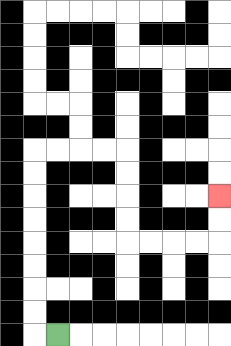{'start': '[2, 14]', 'end': '[9, 8]', 'path_directions': 'L,U,U,U,U,U,U,U,U,R,R,R,R,D,D,D,D,R,R,R,R,U,U', 'path_coordinates': '[[2, 14], [1, 14], [1, 13], [1, 12], [1, 11], [1, 10], [1, 9], [1, 8], [1, 7], [1, 6], [2, 6], [3, 6], [4, 6], [5, 6], [5, 7], [5, 8], [5, 9], [5, 10], [6, 10], [7, 10], [8, 10], [9, 10], [9, 9], [9, 8]]'}